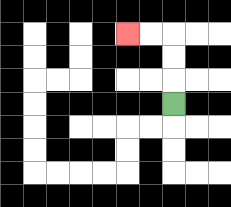{'start': '[7, 4]', 'end': '[5, 1]', 'path_directions': 'U,U,U,L,L', 'path_coordinates': '[[7, 4], [7, 3], [7, 2], [7, 1], [6, 1], [5, 1]]'}